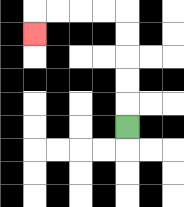{'start': '[5, 5]', 'end': '[1, 1]', 'path_directions': 'U,U,U,U,U,L,L,L,L,D', 'path_coordinates': '[[5, 5], [5, 4], [5, 3], [5, 2], [5, 1], [5, 0], [4, 0], [3, 0], [2, 0], [1, 0], [1, 1]]'}